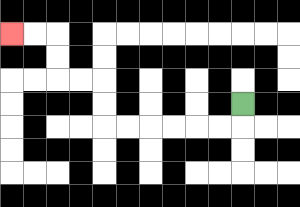{'start': '[10, 4]', 'end': '[0, 1]', 'path_directions': 'D,L,L,L,L,L,L,U,U,L,L,U,U,L,L', 'path_coordinates': '[[10, 4], [10, 5], [9, 5], [8, 5], [7, 5], [6, 5], [5, 5], [4, 5], [4, 4], [4, 3], [3, 3], [2, 3], [2, 2], [2, 1], [1, 1], [0, 1]]'}